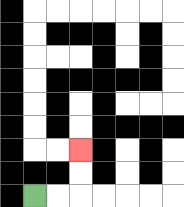{'start': '[1, 8]', 'end': '[3, 6]', 'path_directions': 'R,R,U,U', 'path_coordinates': '[[1, 8], [2, 8], [3, 8], [3, 7], [3, 6]]'}